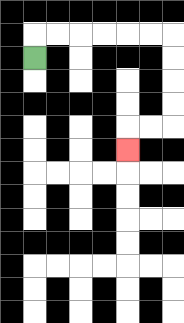{'start': '[1, 2]', 'end': '[5, 6]', 'path_directions': 'U,R,R,R,R,R,R,D,D,D,D,L,L,D', 'path_coordinates': '[[1, 2], [1, 1], [2, 1], [3, 1], [4, 1], [5, 1], [6, 1], [7, 1], [7, 2], [7, 3], [7, 4], [7, 5], [6, 5], [5, 5], [5, 6]]'}